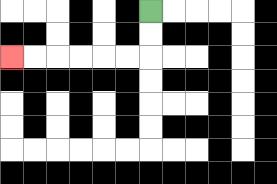{'start': '[6, 0]', 'end': '[0, 2]', 'path_directions': 'D,D,L,L,L,L,L,L', 'path_coordinates': '[[6, 0], [6, 1], [6, 2], [5, 2], [4, 2], [3, 2], [2, 2], [1, 2], [0, 2]]'}